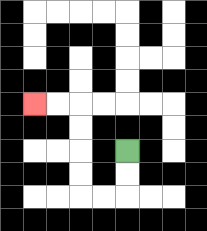{'start': '[5, 6]', 'end': '[1, 4]', 'path_directions': 'D,D,L,L,U,U,U,U,L,L', 'path_coordinates': '[[5, 6], [5, 7], [5, 8], [4, 8], [3, 8], [3, 7], [3, 6], [3, 5], [3, 4], [2, 4], [1, 4]]'}